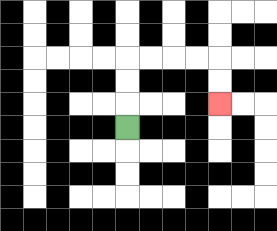{'start': '[5, 5]', 'end': '[9, 4]', 'path_directions': 'U,U,U,R,R,R,R,D,D', 'path_coordinates': '[[5, 5], [5, 4], [5, 3], [5, 2], [6, 2], [7, 2], [8, 2], [9, 2], [9, 3], [9, 4]]'}